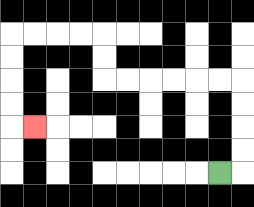{'start': '[9, 7]', 'end': '[1, 5]', 'path_directions': 'R,U,U,U,U,L,L,L,L,L,L,U,U,L,L,L,L,D,D,D,D,R', 'path_coordinates': '[[9, 7], [10, 7], [10, 6], [10, 5], [10, 4], [10, 3], [9, 3], [8, 3], [7, 3], [6, 3], [5, 3], [4, 3], [4, 2], [4, 1], [3, 1], [2, 1], [1, 1], [0, 1], [0, 2], [0, 3], [0, 4], [0, 5], [1, 5]]'}